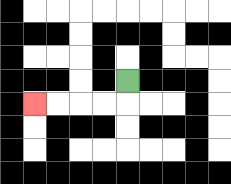{'start': '[5, 3]', 'end': '[1, 4]', 'path_directions': 'D,L,L,L,L', 'path_coordinates': '[[5, 3], [5, 4], [4, 4], [3, 4], [2, 4], [1, 4]]'}